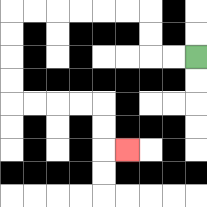{'start': '[8, 2]', 'end': '[5, 6]', 'path_directions': 'L,L,U,U,L,L,L,L,L,L,D,D,D,D,R,R,R,R,D,D,R', 'path_coordinates': '[[8, 2], [7, 2], [6, 2], [6, 1], [6, 0], [5, 0], [4, 0], [3, 0], [2, 0], [1, 0], [0, 0], [0, 1], [0, 2], [0, 3], [0, 4], [1, 4], [2, 4], [3, 4], [4, 4], [4, 5], [4, 6], [5, 6]]'}